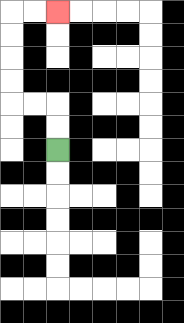{'start': '[2, 6]', 'end': '[2, 0]', 'path_directions': 'U,U,L,L,U,U,U,U,R,R', 'path_coordinates': '[[2, 6], [2, 5], [2, 4], [1, 4], [0, 4], [0, 3], [0, 2], [0, 1], [0, 0], [1, 0], [2, 0]]'}